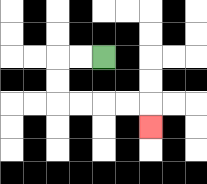{'start': '[4, 2]', 'end': '[6, 5]', 'path_directions': 'L,L,D,D,R,R,R,R,D', 'path_coordinates': '[[4, 2], [3, 2], [2, 2], [2, 3], [2, 4], [3, 4], [4, 4], [5, 4], [6, 4], [6, 5]]'}